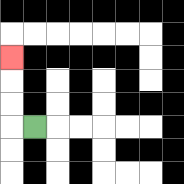{'start': '[1, 5]', 'end': '[0, 2]', 'path_directions': 'L,U,U,U', 'path_coordinates': '[[1, 5], [0, 5], [0, 4], [0, 3], [0, 2]]'}